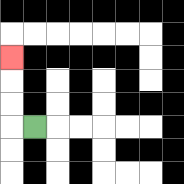{'start': '[1, 5]', 'end': '[0, 2]', 'path_directions': 'L,U,U,U', 'path_coordinates': '[[1, 5], [0, 5], [0, 4], [0, 3], [0, 2]]'}